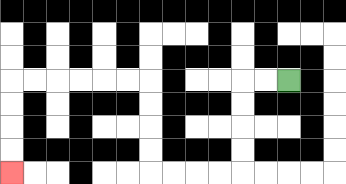{'start': '[12, 3]', 'end': '[0, 7]', 'path_directions': 'L,L,D,D,D,D,L,L,L,L,U,U,U,U,L,L,L,L,L,L,D,D,D,D', 'path_coordinates': '[[12, 3], [11, 3], [10, 3], [10, 4], [10, 5], [10, 6], [10, 7], [9, 7], [8, 7], [7, 7], [6, 7], [6, 6], [6, 5], [6, 4], [6, 3], [5, 3], [4, 3], [3, 3], [2, 3], [1, 3], [0, 3], [0, 4], [0, 5], [0, 6], [0, 7]]'}